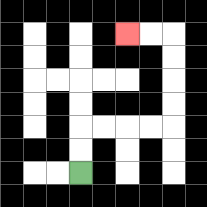{'start': '[3, 7]', 'end': '[5, 1]', 'path_directions': 'U,U,R,R,R,R,U,U,U,U,L,L', 'path_coordinates': '[[3, 7], [3, 6], [3, 5], [4, 5], [5, 5], [6, 5], [7, 5], [7, 4], [7, 3], [7, 2], [7, 1], [6, 1], [5, 1]]'}